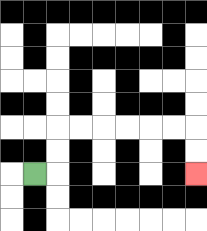{'start': '[1, 7]', 'end': '[8, 7]', 'path_directions': 'R,U,U,R,R,R,R,R,R,D,D', 'path_coordinates': '[[1, 7], [2, 7], [2, 6], [2, 5], [3, 5], [4, 5], [5, 5], [6, 5], [7, 5], [8, 5], [8, 6], [8, 7]]'}